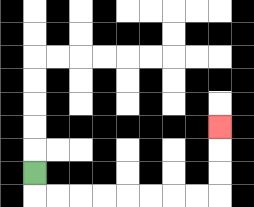{'start': '[1, 7]', 'end': '[9, 5]', 'path_directions': 'D,R,R,R,R,R,R,R,R,U,U,U', 'path_coordinates': '[[1, 7], [1, 8], [2, 8], [3, 8], [4, 8], [5, 8], [6, 8], [7, 8], [8, 8], [9, 8], [9, 7], [9, 6], [9, 5]]'}